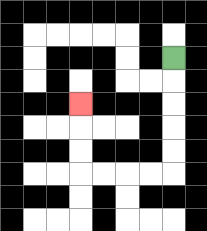{'start': '[7, 2]', 'end': '[3, 4]', 'path_directions': 'D,D,D,D,D,L,L,L,L,U,U,U', 'path_coordinates': '[[7, 2], [7, 3], [7, 4], [7, 5], [7, 6], [7, 7], [6, 7], [5, 7], [4, 7], [3, 7], [3, 6], [3, 5], [3, 4]]'}